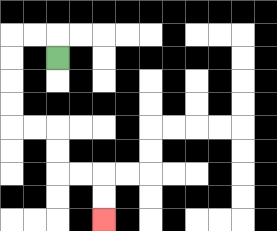{'start': '[2, 2]', 'end': '[4, 9]', 'path_directions': 'U,L,L,D,D,D,D,R,R,D,D,R,R,D,D', 'path_coordinates': '[[2, 2], [2, 1], [1, 1], [0, 1], [0, 2], [0, 3], [0, 4], [0, 5], [1, 5], [2, 5], [2, 6], [2, 7], [3, 7], [4, 7], [4, 8], [4, 9]]'}